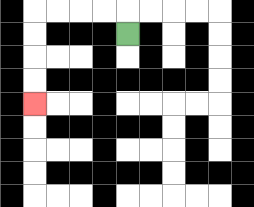{'start': '[5, 1]', 'end': '[1, 4]', 'path_directions': 'U,L,L,L,L,D,D,D,D', 'path_coordinates': '[[5, 1], [5, 0], [4, 0], [3, 0], [2, 0], [1, 0], [1, 1], [1, 2], [1, 3], [1, 4]]'}